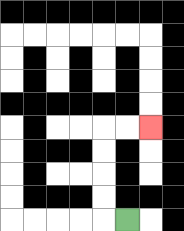{'start': '[5, 9]', 'end': '[6, 5]', 'path_directions': 'L,U,U,U,U,R,R', 'path_coordinates': '[[5, 9], [4, 9], [4, 8], [4, 7], [4, 6], [4, 5], [5, 5], [6, 5]]'}